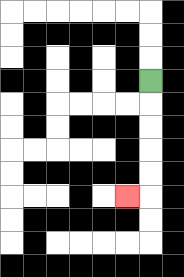{'start': '[6, 3]', 'end': '[5, 8]', 'path_directions': 'D,D,D,D,D,L', 'path_coordinates': '[[6, 3], [6, 4], [6, 5], [6, 6], [6, 7], [6, 8], [5, 8]]'}